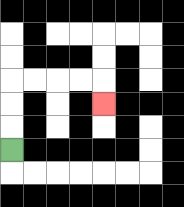{'start': '[0, 6]', 'end': '[4, 4]', 'path_directions': 'U,U,U,R,R,R,R,D', 'path_coordinates': '[[0, 6], [0, 5], [0, 4], [0, 3], [1, 3], [2, 3], [3, 3], [4, 3], [4, 4]]'}